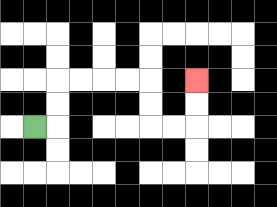{'start': '[1, 5]', 'end': '[8, 3]', 'path_directions': 'R,U,U,R,R,R,R,D,D,R,R,U,U', 'path_coordinates': '[[1, 5], [2, 5], [2, 4], [2, 3], [3, 3], [4, 3], [5, 3], [6, 3], [6, 4], [6, 5], [7, 5], [8, 5], [8, 4], [8, 3]]'}